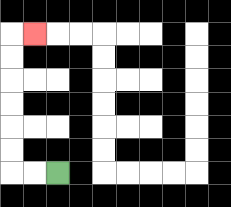{'start': '[2, 7]', 'end': '[1, 1]', 'path_directions': 'L,L,U,U,U,U,U,U,R', 'path_coordinates': '[[2, 7], [1, 7], [0, 7], [0, 6], [0, 5], [0, 4], [0, 3], [0, 2], [0, 1], [1, 1]]'}